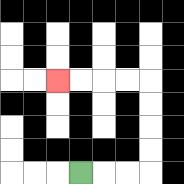{'start': '[3, 7]', 'end': '[2, 3]', 'path_directions': 'R,R,R,U,U,U,U,L,L,L,L', 'path_coordinates': '[[3, 7], [4, 7], [5, 7], [6, 7], [6, 6], [6, 5], [6, 4], [6, 3], [5, 3], [4, 3], [3, 3], [2, 3]]'}